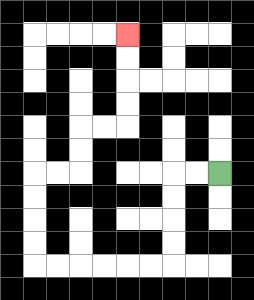{'start': '[9, 7]', 'end': '[5, 1]', 'path_directions': 'L,L,D,D,D,D,L,L,L,L,L,L,U,U,U,U,R,R,U,U,R,R,U,U,U,U', 'path_coordinates': '[[9, 7], [8, 7], [7, 7], [7, 8], [7, 9], [7, 10], [7, 11], [6, 11], [5, 11], [4, 11], [3, 11], [2, 11], [1, 11], [1, 10], [1, 9], [1, 8], [1, 7], [2, 7], [3, 7], [3, 6], [3, 5], [4, 5], [5, 5], [5, 4], [5, 3], [5, 2], [5, 1]]'}